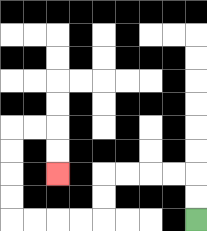{'start': '[8, 9]', 'end': '[2, 7]', 'path_directions': 'U,U,L,L,L,L,D,D,L,L,L,L,U,U,U,U,R,R,D,D', 'path_coordinates': '[[8, 9], [8, 8], [8, 7], [7, 7], [6, 7], [5, 7], [4, 7], [4, 8], [4, 9], [3, 9], [2, 9], [1, 9], [0, 9], [0, 8], [0, 7], [0, 6], [0, 5], [1, 5], [2, 5], [2, 6], [2, 7]]'}